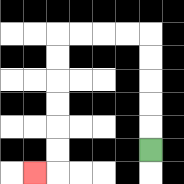{'start': '[6, 6]', 'end': '[1, 7]', 'path_directions': 'U,U,U,U,U,L,L,L,L,D,D,D,D,D,D,L', 'path_coordinates': '[[6, 6], [6, 5], [6, 4], [6, 3], [6, 2], [6, 1], [5, 1], [4, 1], [3, 1], [2, 1], [2, 2], [2, 3], [2, 4], [2, 5], [2, 6], [2, 7], [1, 7]]'}